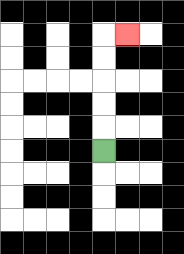{'start': '[4, 6]', 'end': '[5, 1]', 'path_directions': 'U,U,U,U,U,R', 'path_coordinates': '[[4, 6], [4, 5], [4, 4], [4, 3], [4, 2], [4, 1], [5, 1]]'}